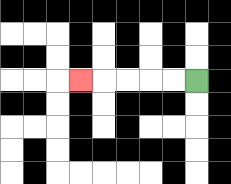{'start': '[8, 3]', 'end': '[3, 3]', 'path_directions': 'L,L,L,L,L', 'path_coordinates': '[[8, 3], [7, 3], [6, 3], [5, 3], [4, 3], [3, 3]]'}